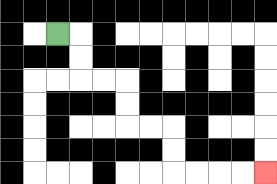{'start': '[2, 1]', 'end': '[11, 7]', 'path_directions': 'R,D,D,R,R,D,D,R,R,D,D,R,R,R,R', 'path_coordinates': '[[2, 1], [3, 1], [3, 2], [3, 3], [4, 3], [5, 3], [5, 4], [5, 5], [6, 5], [7, 5], [7, 6], [7, 7], [8, 7], [9, 7], [10, 7], [11, 7]]'}